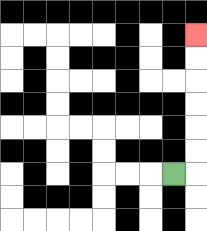{'start': '[7, 7]', 'end': '[8, 1]', 'path_directions': 'R,U,U,U,U,U,U', 'path_coordinates': '[[7, 7], [8, 7], [8, 6], [8, 5], [8, 4], [8, 3], [8, 2], [8, 1]]'}